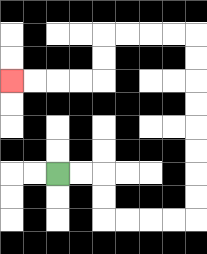{'start': '[2, 7]', 'end': '[0, 3]', 'path_directions': 'R,R,D,D,R,R,R,R,U,U,U,U,U,U,U,U,L,L,L,L,D,D,L,L,L,L', 'path_coordinates': '[[2, 7], [3, 7], [4, 7], [4, 8], [4, 9], [5, 9], [6, 9], [7, 9], [8, 9], [8, 8], [8, 7], [8, 6], [8, 5], [8, 4], [8, 3], [8, 2], [8, 1], [7, 1], [6, 1], [5, 1], [4, 1], [4, 2], [4, 3], [3, 3], [2, 3], [1, 3], [0, 3]]'}